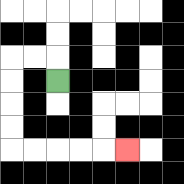{'start': '[2, 3]', 'end': '[5, 6]', 'path_directions': 'U,L,L,D,D,D,D,R,R,R,R,R', 'path_coordinates': '[[2, 3], [2, 2], [1, 2], [0, 2], [0, 3], [0, 4], [0, 5], [0, 6], [1, 6], [2, 6], [3, 6], [4, 6], [5, 6]]'}